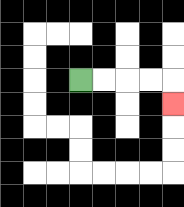{'start': '[3, 3]', 'end': '[7, 4]', 'path_directions': 'R,R,R,R,D', 'path_coordinates': '[[3, 3], [4, 3], [5, 3], [6, 3], [7, 3], [7, 4]]'}